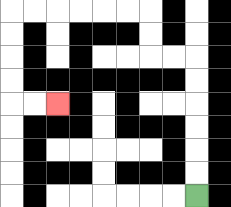{'start': '[8, 8]', 'end': '[2, 4]', 'path_directions': 'U,U,U,U,U,U,L,L,U,U,L,L,L,L,L,L,D,D,D,D,R,R', 'path_coordinates': '[[8, 8], [8, 7], [8, 6], [8, 5], [8, 4], [8, 3], [8, 2], [7, 2], [6, 2], [6, 1], [6, 0], [5, 0], [4, 0], [3, 0], [2, 0], [1, 0], [0, 0], [0, 1], [0, 2], [0, 3], [0, 4], [1, 4], [2, 4]]'}